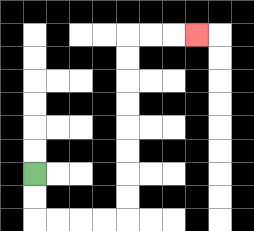{'start': '[1, 7]', 'end': '[8, 1]', 'path_directions': 'D,D,R,R,R,R,U,U,U,U,U,U,U,U,R,R,R', 'path_coordinates': '[[1, 7], [1, 8], [1, 9], [2, 9], [3, 9], [4, 9], [5, 9], [5, 8], [5, 7], [5, 6], [5, 5], [5, 4], [5, 3], [5, 2], [5, 1], [6, 1], [7, 1], [8, 1]]'}